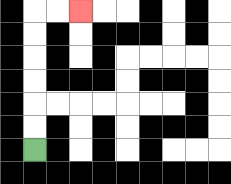{'start': '[1, 6]', 'end': '[3, 0]', 'path_directions': 'U,U,U,U,U,U,R,R', 'path_coordinates': '[[1, 6], [1, 5], [1, 4], [1, 3], [1, 2], [1, 1], [1, 0], [2, 0], [3, 0]]'}